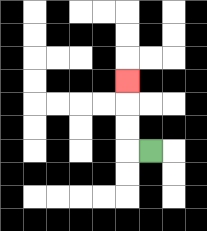{'start': '[6, 6]', 'end': '[5, 3]', 'path_directions': 'L,U,U,U', 'path_coordinates': '[[6, 6], [5, 6], [5, 5], [5, 4], [5, 3]]'}